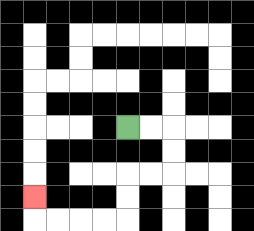{'start': '[5, 5]', 'end': '[1, 8]', 'path_directions': 'R,R,D,D,L,L,D,D,L,L,L,L,U', 'path_coordinates': '[[5, 5], [6, 5], [7, 5], [7, 6], [7, 7], [6, 7], [5, 7], [5, 8], [5, 9], [4, 9], [3, 9], [2, 9], [1, 9], [1, 8]]'}